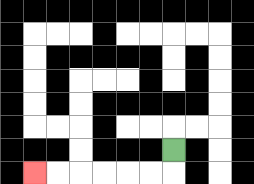{'start': '[7, 6]', 'end': '[1, 7]', 'path_directions': 'D,L,L,L,L,L,L', 'path_coordinates': '[[7, 6], [7, 7], [6, 7], [5, 7], [4, 7], [3, 7], [2, 7], [1, 7]]'}